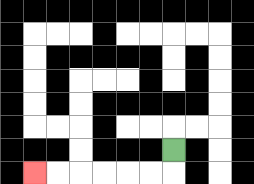{'start': '[7, 6]', 'end': '[1, 7]', 'path_directions': 'D,L,L,L,L,L,L', 'path_coordinates': '[[7, 6], [7, 7], [6, 7], [5, 7], [4, 7], [3, 7], [2, 7], [1, 7]]'}